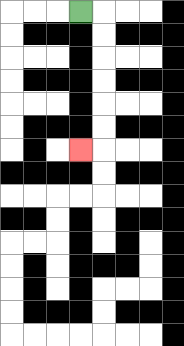{'start': '[3, 0]', 'end': '[3, 6]', 'path_directions': 'R,D,D,D,D,D,D,L', 'path_coordinates': '[[3, 0], [4, 0], [4, 1], [4, 2], [4, 3], [4, 4], [4, 5], [4, 6], [3, 6]]'}